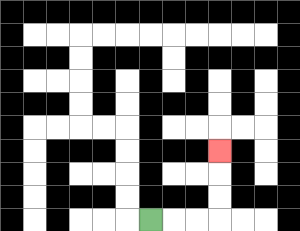{'start': '[6, 9]', 'end': '[9, 6]', 'path_directions': 'R,R,R,U,U,U', 'path_coordinates': '[[6, 9], [7, 9], [8, 9], [9, 9], [9, 8], [9, 7], [9, 6]]'}